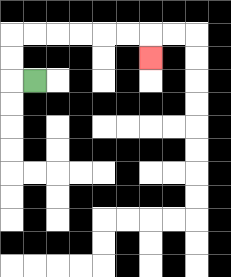{'start': '[1, 3]', 'end': '[6, 2]', 'path_directions': 'L,U,U,R,R,R,R,R,R,D', 'path_coordinates': '[[1, 3], [0, 3], [0, 2], [0, 1], [1, 1], [2, 1], [3, 1], [4, 1], [5, 1], [6, 1], [6, 2]]'}